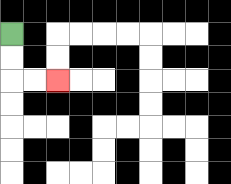{'start': '[0, 1]', 'end': '[2, 3]', 'path_directions': 'D,D,R,R', 'path_coordinates': '[[0, 1], [0, 2], [0, 3], [1, 3], [2, 3]]'}